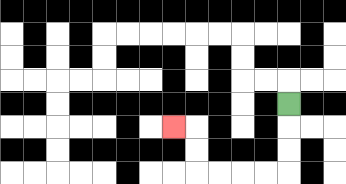{'start': '[12, 4]', 'end': '[7, 5]', 'path_directions': 'D,D,D,L,L,L,L,U,U,L', 'path_coordinates': '[[12, 4], [12, 5], [12, 6], [12, 7], [11, 7], [10, 7], [9, 7], [8, 7], [8, 6], [8, 5], [7, 5]]'}